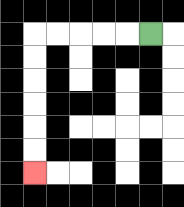{'start': '[6, 1]', 'end': '[1, 7]', 'path_directions': 'L,L,L,L,L,D,D,D,D,D,D', 'path_coordinates': '[[6, 1], [5, 1], [4, 1], [3, 1], [2, 1], [1, 1], [1, 2], [1, 3], [1, 4], [1, 5], [1, 6], [1, 7]]'}